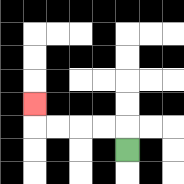{'start': '[5, 6]', 'end': '[1, 4]', 'path_directions': 'U,L,L,L,L,U', 'path_coordinates': '[[5, 6], [5, 5], [4, 5], [3, 5], [2, 5], [1, 5], [1, 4]]'}